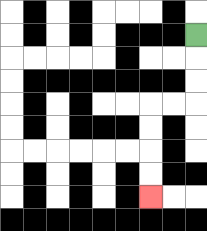{'start': '[8, 1]', 'end': '[6, 8]', 'path_directions': 'D,D,D,L,L,D,D,D,D', 'path_coordinates': '[[8, 1], [8, 2], [8, 3], [8, 4], [7, 4], [6, 4], [6, 5], [6, 6], [6, 7], [6, 8]]'}